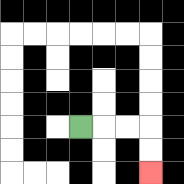{'start': '[3, 5]', 'end': '[6, 7]', 'path_directions': 'R,R,R,D,D', 'path_coordinates': '[[3, 5], [4, 5], [5, 5], [6, 5], [6, 6], [6, 7]]'}